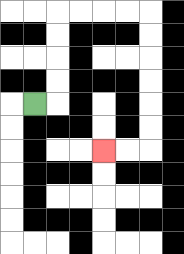{'start': '[1, 4]', 'end': '[4, 6]', 'path_directions': 'R,U,U,U,U,R,R,R,R,D,D,D,D,D,D,L,L', 'path_coordinates': '[[1, 4], [2, 4], [2, 3], [2, 2], [2, 1], [2, 0], [3, 0], [4, 0], [5, 0], [6, 0], [6, 1], [6, 2], [6, 3], [6, 4], [6, 5], [6, 6], [5, 6], [4, 6]]'}